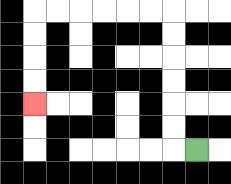{'start': '[8, 6]', 'end': '[1, 4]', 'path_directions': 'L,U,U,U,U,U,U,L,L,L,L,L,L,D,D,D,D', 'path_coordinates': '[[8, 6], [7, 6], [7, 5], [7, 4], [7, 3], [7, 2], [7, 1], [7, 0], [6, 0], [5, 0], [4, 0], [3, 0], [2, 0], [1, 0], [1, 1], [1, 2], [1, 3], [1, 4]]'}